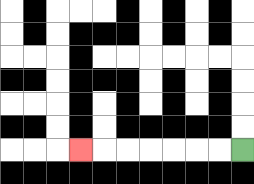{'start': '[10, 6]', 'end': '[3, 6]', 'path_directions': 'L,L,L,L,L,L,L', 'path_coordinates': '[[10, 6], [9, 6], [8, 6], [7, 6], [6, 6], [5, 6], [4, 6], [3, 6]]'}